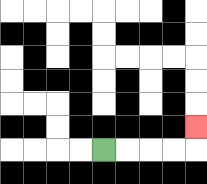{'start': '[4, 6]', 'end': '[8, 5]', 'path_directions': 'R,R,R,R,U', 'path_coordinates': '[[4, 6], [5, 6], [6, 6], [7, 6], [8, 6], [8, 5]]'}